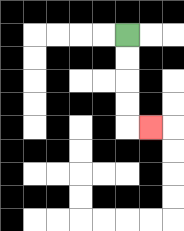{'start': '[5, 1]', 'end': '[6, 5]', 'path_directions': 'D,D,D,D,R', 'path_coordinates': '[[5, 1], [5, 2], [5, 3], [5, 4], [5, 5], [6, 5]]'}